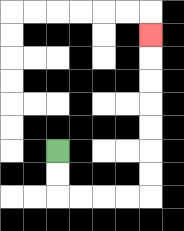{'start': '[2, 6]', 'end': '[6, 1]', 'path_directions': 'D,D,R,R,R,R,U,U,U,U,U,U,U', 'path_coordinates': '[[2, 6], [2, 7], [2, 8], [3, 8], [4, 8], [5, 8], [6, 8], [6, 7], [6, 6], [6, 5], [6, 4], [6, 3], [6, 2], [6, 1]]'}